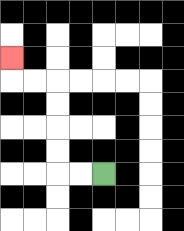{'start': '[4, 7]', 'end': '[0, 2]', 'path_directions': 'L,L,U,U,U,U,L,L,U', 'path_coordinates': '[[4, 7], [3, 7], [2, 7], [2, 6], [2, 5], [2, 4], [2, 3], [1, 3], [0, 3], [0, 2]]'}